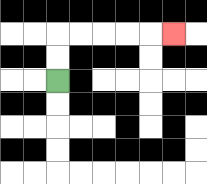{'start': '[2, 3]', 'end': '[7, 1]', 'path_directions': 'U,U,R,R,R,R,R', 'path_coordinates': '[[2, 3], [2, 2], [2, 1], [3, 1], [4, 1], [5, 1], [6, 1], [7, 1]]'}